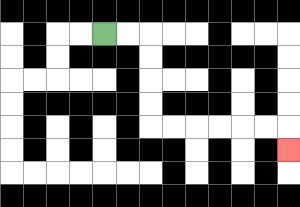{'start': '[4, 1]', 'end': '[12, 6]', 'path_directions': 'R,R,D,D,D,D,R,R,R,R,R,R,D', 'path_coordinates': '[[4, 1], [5, 1], [6, 1], [6, 2], [6, 3], [6, 4], [6, 5], [7, 5], [8, 5], [9, 5], [10, 5], [11, 5], [12, 5], [12, 6]]'}